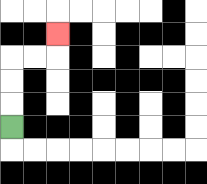{'start': '[0, 5]', 'end': '[2, 1]', 'path_directions': 'U,U,U,R,R,U', 'path_coordinates': '[[0, 5], [0, 4], [0, 3], [0, 2], [1, 2], [2, 2], [2, 1]]'}